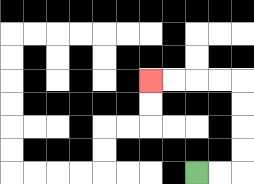{'start': '[8, 7]', 'end': '[6, 3]', 'path_directions': 'R,R,U,U,U,U,L,L,L,L', 'path_coordinates': '[[8, 7], [9, 7], [10, 7], [10, 6], [10, 5], [10, 4], [10, 3], [9, 3], [8, 3], [7, 3], [6, 3]]'}